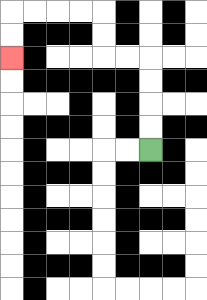{'start': '[6, 6]', 'end': '[0, 2]', 'path_directions': 'U,U,U,U,L,L,U,U,L,L,L,L,D,D', 'path_coordinates': '[[6, 6], [6, 5], [6, 4], [6, 3], [6, 2], [5, 2], [4, 2], [4, 1], [4, 0], [3, 0], [2, 0], [1, 0], [0, 0], [0, 1], [0, 2]]'}